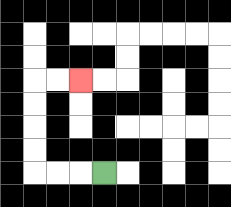{'start': '[4, 7]', 'end': '[3, 3]', 'path_directions': 'L,L,L,U,U,U,U,R,R', 'path_coordinates': '[[4, 7], [3, 7], [2, 7], [1, 7], [1, 6], [1, 5], [1, 4], [1, 3], [2, 3], [3, 3]]'}